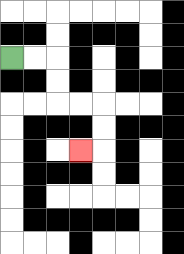{'start': '[0, 2]', 'end': '[3, 6]', 'path_directions': 'R,R,D,D,R,R,D,D,L', 'path_coordinates': '[[0, 2], [1, 2], [2, 2], [2, 3], [2, 4], [3, 4], [4, 4], [4, 5], [4, 6], [3, 6]]'}